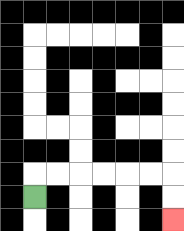{'start': '[1, 8]', 'end': '[7, 9]', 'path_directions': 'U,R,R,R,R,R,R,D,D', 'path_coordinates': '[[1, 8], [1, 7], [2, 7], [3, 7], [4, 7], [5, 7], [6, 7], [7, 7], [7, 8], [7, 9]]'}